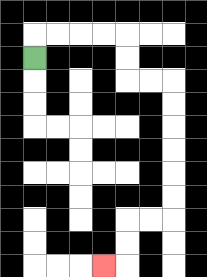{'start': '[1, 2]', 'end': '[4, 11]', 'path_directions': 'U,R,R,R,R,D,D,R,R,D,D,D,D,D,D,L,L,D,D,L', 'path_coordinates': '[[1, 2], [1, 1], [2, 1], [3, 1], [4, 1], [5, 1], [5, 2], [5, 3], [6, 3], [7, 3], [7, 4], [7, 5], [7, 6], [7, 7], [7, 8], [7, 9], [6, 9], [5, 9], [5, 10], [5, 11], [4, 11]]'}